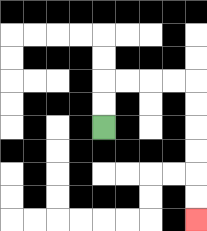{'start': '[4, 5]', 'end': '[8, 9]', 'path_directions': 'U,U,R,R,R,R,D,D,D,D,D,D', 'path_coordinates': '[[4, 5], [4, 4], [4, 3], [5, 3], [6, 3], [7, 3], [8, 3], [8, 4], [8, 5], [8, 6], [8, 7], [8, 8], [8, 9]]'}